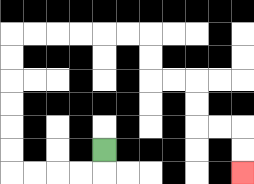{'start': '[4, 6]', 'end': '[10, 7]', 'path_directions': 'D,L,L,L,L,U,U,U,U,U,U,R,R,R,R,R,R,D,D,R,R,D,D,R,R,D,D', 'path_coordinates': '[[4, 6], [4, 7], [3, 7], [2, 7], [1, 7], [0, 7], [0, 6], [0, 5], [0, 4], [0, 3], [0, 2], [0, 1], [1, 1], [2, 1], [3, 1], [4, 1], [5, 1], [6, 1], [6, 2], [6, 3], [7, 3], [8, 3], [8, 4], [8, 5], [9, 5], [10, 5], [10, 6], [10, 7]]'}